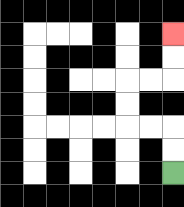{'start': '[7, 7]', 'end': '[7, 1]', 'path_directions': 'U,U,L,L,U,U,R,R,U,U', 'path_coordinates': '[[7, 7], [7, 6], [7, 5], [6, 5], [5, 5], [5, 4], [5, 3], [6, 3], [7, 3], [7, 2], [7, 1]]'}